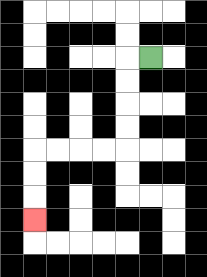{'start': '[6, 2]', 'end': '[1, 9]', 'path_directions': 'L,D,D,D,D,L,L,L,L,D,D,D', 'path_coordinates': '[[6, 2], [5, 2], [5, 3], [5, 4], [5, 5], [5, 6], [4, 6], [3, 6], [2, 6], [1, 6], [1, 7], [1, 8], [1, 9]]'}